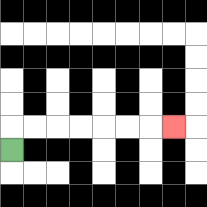{'start': '[0, 6]', 'end': '[7, 5]', 'path_directions': 'U,R,R,R,R,R,R,R', 'path_coordinates': '[[0, 6], [0, 5], [1, 5], [2, 5], [3, 5], [4, 5], [5, 5], [6, 5], [7, 5]]'}